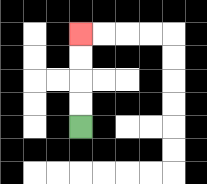{'start': '[3, 5]', 'end': '[3, 1]', 'path_directions': 'U,U,U,U', 'path_coordinates': '[[3, 5], [3, 4], [3, 3], [3, 2], [3, 1]]'}